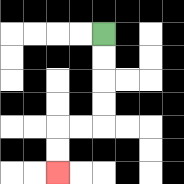{'start': '[4, 1]', 'end': '[2, 7]', 'path_directions': 'D,D,D,D,L,L,D,D', 'path_coordinates': '[[4, 1], [4, 2], [4, 3], [4, 4], [4, 5], [3, 5], [2, 5], [2, 6], [2, 7]]'}